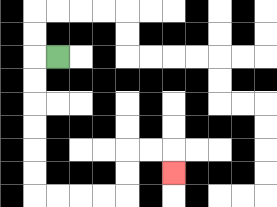{'start': '[2, 2]', 'end': '[7, 7]', 'path_directions': 'L,D,D,D,D,D,D,R,R,R,R,U,U,R,R,D', 'path_coordinates': '[[2, 2], [1, 2], [1, 3], [1, 4], [1, 5], [1, 6], [1, 7], [1, 8], [2, 8], [3, 8], [4, 8], [5, 8], [5, 7], [5, 6], [6, 6], [7, 6], [7, 7]]'}